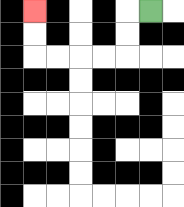{'start': '[6, 0]', 'end': '[1, 0]', 'path_directions': 'L,D,D,L,L,L,L,U,U', 'path_coordinates': '[[6, 0], [5, 0], [5, 1], [5, 2], [4, 2], [3, 2], [2, 2], [1, 2], [1, 1], [1, 0]]'}